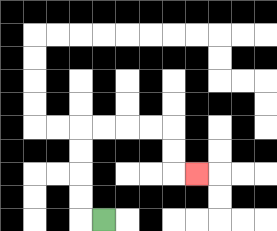{'start': '[4, 9]', 'end': '[8, 7]', 'path_directions': 'L,U,U,U,U,R,R,R,R,D,D,R', 'path_coordinates': '[[4, 9], [3, 9], [3, 8], [3, 7], [3, 6], [3, 5], [4, 5], [5, 5], [6, 5], [7, 5], [7, 6], [7, 7], [8, 7]]'}